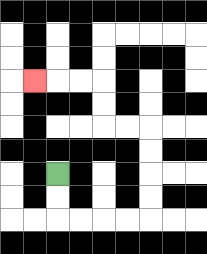{'start': '[2, 7]', 'end': '[1, 3]', 'path_directions': 'D,D,R,R,R,R,U,U,U,U,L,L,U,U,L,L,L', 'path_coordinates': '[[2, 7], [2, 8], [2, 9], [3, 9], [4, 9], [5, 9], [6, 9], [6, 8], [6, 7], [6, 6], [6, 5], [5, 5], [4, 5], [4, 4], [4, 3], [3, 3], [2, 3], [1, 3]]'}